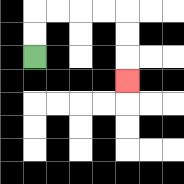{'start': '[1, 2]', 'end': '[5, 3]', 'path_directions': 'U,U,R,R,R,R,D,D,D', 'path_coordinates': '[[1, 2], [1, 1], [1, 0], [2, 0], [3, 0], [4, 0], [5, 0], [5, 1], [5, 2], [5, 3]]'}